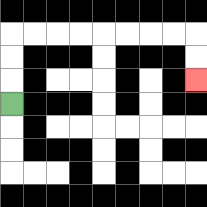{'start': '[0, 4]', 'end': '[8, 3]', 'path_directions': 'U,U,U,R,R,R,R,R,R,R,R,D,D', 'path_coordinates': '[[0, 4], [0, 3], [0, 2], [0, 1], [1, 1], [2, 1], [3, 1], [4, 1], [5, 1], [6, 1], [7, 1], [8, 1], [8, 2], [8, 3]]'}